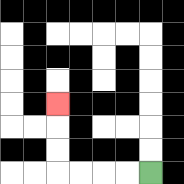{'start': '[6, 7]', 'end': '[2, 4]', 'path_directions': 'L,L,L,L,U,U,U', 'path_coordinates': '[[6, 7], [5, 7], [4, 7], [3, 7], [2, 7], [2, 6], [2, 5], [2, 4]]'}